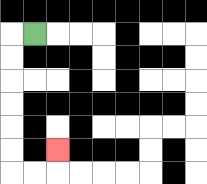{'start': '[1, 1]', 'end': '[2, 6]', 'path_directions': 'L,D,D,D,D,D,D,R,R,U', 'path_coordinates': '[[1, 1], [0, 1], [0, 2], [0, 3], [0, 4], [0, 5], [0, 6], [0, 7], [1, 7], [2, 7], [2, 6]]'}